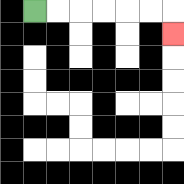{'start': '[1, 0]', 'end': '[7, 1]', 'path_directions': 'R,R,R,R,R,R,D', 'path_coordinates': '[[1, 0], [2, 0], [3, 0], [4, 0], [5, 0], [6, 0], [7, 0], [7, 1]]'}